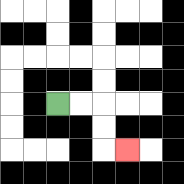{'start': '[2, 4]', 'end': '[5, 6]', 'path_directions': 'R,R,D,D,R', 'path_coordinates': '[[2, 4], [3, 4], [4, 4], [4, 5], [4, 6], [5, 6]]'}